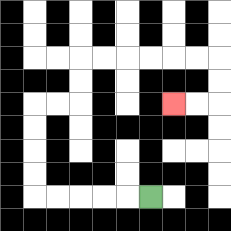{'start': '[6, 8]', 'end': '[7, 4]', 'path_directions': 'L,L,L,L,L,U,U,U,U,R,R,U,U,R,R,R,R,R,R,D,D,L,L', 'path_coordinates': '[[6, 8], [5, 8], [4, 8], [3, 8], [2, 8], [1, 8], [1, 7], [1, 6], [1, 5], [1, 4], [2, 4], [3, 4], [3, 3], [3, 2], [4, 2], [5, 2], [6, 2], [7, 2], [8, 2], [9, 2], [9, 3], [9, 4], [8, 4], [7, 4]]'}